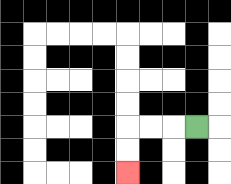{'start': '[8, 5]', 'end': '[5, 7]', 'path_directions': 'L,L,L,D,D', 'path_coordinates': '[[8, 5], [7, 5], [6, 5], [5, 5], [5, 6], [5, 7]]'}